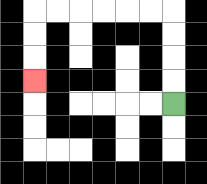{'start': '[7, 4]', 'end': '[1, 3]', 'path_directions': 'U,U,U,U,L,L,L,L,L,L,D,D,D', 'path_coordinates': '[[7, 4], [7, 3], [7, 2], [7, 1], [7, 0], [6, 0], [5, 0], [4, 0], [3, 0], [2, 0], [1, 0], [1, 1], [1, 2], [1, 3]]'}